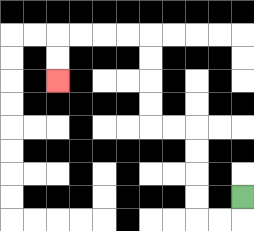{'start': '[10, 8]', 'end': '[2, 3]', 'path_directions': 'D,L,L,U,U,U,U,L,L,U,U,U,U,L,L,L,L,D,D', 'path_coordinates': '[[10, 8], [10, 9], [9, 9], [8, 9], [8, 8], [8, 7], [8, 6], [8, 5], [7, 5], [6, 5], [6, 4], [6, 3], [6, 2], [6, 1], [5, 1], [4, 1], [3, 1], [2, 1], [2, 2], [2, 3]]'}